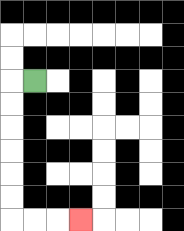{'start': '[1, 3]', 'end': '[3, 9]', 'path_directions': 'L,D,D,D,D,D,D,R,R,R', 'path_coordinates': '[[1, 3], [0, 3], [0, 4], [0, 5], [0, 6], [0, 7], [0, 8], [0, 9], [1, 9], [2, 9], [3, 9]]'}